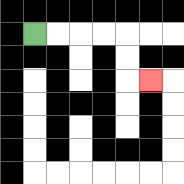{'start': '[1, 1]', 'end': '[6, 3]', 'path_directions': 'R,R,R,R,D,D,R', 'path_coordinates': '[[1, 1], [2, 1], [3, 1], [4, 1], [5, 1], [5, 2], [5, 3], [6, 3]]'}